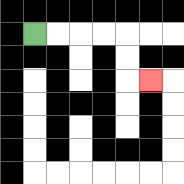{'start': '[1, 1]', 'end': '[6, 3]', 'path_directions': 'R,R,R,R,D,D,R', 'path_coordinates': '[[1, 1], [2, 1], [3, 1], [4, 1], [5, 1], [5, 2], [5, 3], [6, 3]]'}